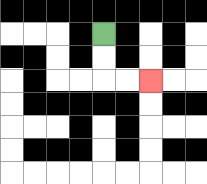{'start': '[4, 1]', 'end': '[6, 3]', 'path_directions': 'D,D,R,R', 'path_coordinates': '[[4, 1], [4, 2], [4, 3], [5, 3], [6, 3]]'}